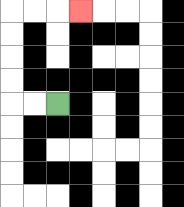{'start': '[2, 4]', 'end': '[3, 0]', 'path_directions': 'L,L,U,U,U,U,R,R,R', 'path_coordinates': '[[2, 4], [1, 4], [0, 4], [0, 3], [0, 2], [0, 1], [0, 0], [1, 0], [2, 0], [3, 0]]'}